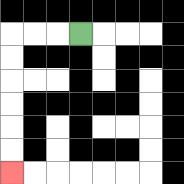{'start': '[3, 1]', 'end': '[0, 7]', 'path_directions': 'L,L,L,D,D,D,D,D,D', 'path_coordinates': '[[3, 1], [2, 1], [1, 1], [0, 1], [0, 2], [0, 3], [0, 4], [0, 5], [0, 6], [0, 7]]'}